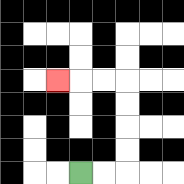{'start': '[3, 7]', 'end': '[2, 3]', 'path_directions': 'R,R,U,U,U,U,L,L,L', 'path_coordinates': '[[3, 7], [4, 7], [5, 7], [5, 6], [5, 5], [5, 4], [5, 3], [4, 3], [3, 3], [2, 3]]'}